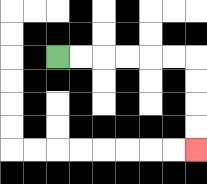{'start': '[2, 2]', 'end': '[8, 6]', 'path_directions': 'R,R,R,R,R,R,D,D,D,D', 'path_coordinates': '[[2, 2], [3, 2], [4, 2], [5, 2], [6, 2], [7, 2], [8, 2], [8, 3], [8, 4], [8, 5], [8, 6]]'}